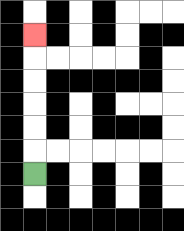{'start': '[1, 7]', 'end': '[1, 1]', 'path_directions': 'U,U,U,U,U,U', 'path_coordinates': '[[1, 7], [1, 6], [1, 5], [1, 4], [1, 3], [1, 2], [1, 1]]'}